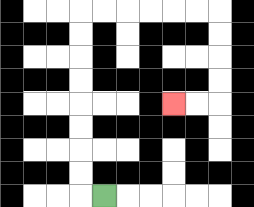{'start': '[4, 8]', 'end': '[7, 4]', 'path_directions': 'L,U,U,U,U,U,U,U,U,R,R,R,R,R,R,D,D,D,D,L,L', 'path_coordinates': '[[4, 8], [3, 8], [3, 7], [3, 6], [3, 5], [3, 4], [3, 3], [3, 2], [3, 1], [3, 0], [4, 0], [5, 0], [6, 0], [7, 0], [8, 0], [9, 0], [9, 1], [9, 2], [9, 3], [9, 4], [8, 4], [7, 4]]'}